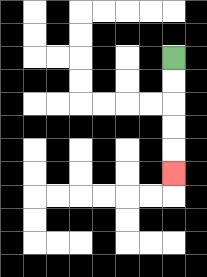{'start': '[7, 2]', 'end': '[7, 7]', 'path_directions': 'D,D,D,D,D', 'path_coordinates': '[[7, 2], [7, 3], [7, 4], [7, 5], [7, 6], [7, 7]]'}